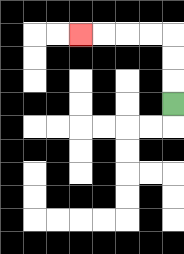{'start': '[7, 4]', 'end': '[3, 1]', 'path_directions': 'U,U,U,L,L,L,L', 'path_coordinates': '[[7, 4], [7, 3], [7, 2], [7, 1], [6, 1], [5, 1], [4, 1], [3, 1]]'}